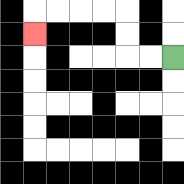{'start': '[7, 2]', 'end': '[1, 1]', 'path_directions': 'L,L,U,U,L,L,L,L,D', 'path_coordinates': '[[7, 2], [6, 2], [5, 2], [5, 1], [5, 0], [4, 0], [3, 0], [2, 0], [1, 0], [1, 1]]'}